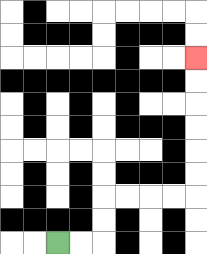{'start': '[2, 10]', 'end': '[8, 2]', 'path_directions': 'R,R,U,U,R,R,R,R,U,U,U,U,U,U', 'path_coordinates': '[[2, 10], [3, 10], [4, 10], [4, 9], [4, 8], [5, 8], [6, 8], [7, 8], [8, 8], [8, 7], [8, 6], [8, 5], [8, 4], [8, 3], [8, 2]]'}